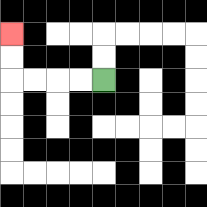{'start': '[4, 3]', 'end': '[0, 1]', 'path_directions': 'L,L,L,L,U,U', 'path_coordinates': '[[4, 3], [3, 3], [2, 3], [1, 3], [0, 3], [0, 2], [0, 1]]'}